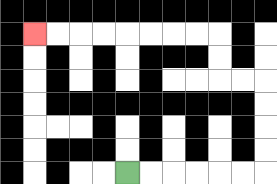{'start': '[5, 7]', 'end': '[1, 1]', 'path_directions': 'R,R,R,R,R,R,U,U,U,U,L,L,U,U,L,L,L,L,L,L,L,L', 'path_coordinates': '[[5, 7], [6, 7], [7, 7], [8, 7], [9, 7], [10, 7], [11, 7], [11, 6], [11, 5], [11, 4], [11, 3], [10, 3], [9, 3], [9, 2], [9, 1], [8, 1], [7, 1], [6, 1], [5, 1], [4, 1], [3, 1], [2, 1], [1, 1]]'}